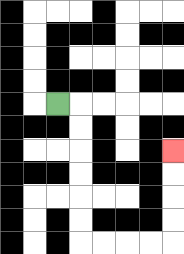{'start': '[2, 4]', 'end': '[7, 6]', 'path_directions': 'R,D,D,D,D,D,D,R,R,R,R,U,U,U,U', 'path_coordinates': '[[2, 4], [3, 4], [3, 5], [3, 6], [3, 7], [3, 8], [3, 9], [3, 10], [4, 10], [5, 10], [6, 10], [7, 10], [7, 9], [7, 8], [7, 7], [7, 6]]'}